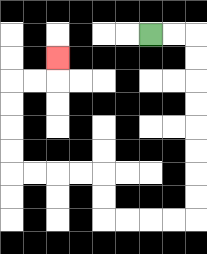{'start': '[6, 1]', 'end': '[2, 2]', 'path_directions': 'R,R,D,D,D,D,D,D,D,D,L,L,L,L,U,U,L,L,L,L,U,U,U,U,R,R,U', 'path_coordinates': '[[6, 1], [7, 1], [8, 1], [8, 2], [8, 3], [8, 4], [8, 5], [8, 6], [8, 7], [8, 8], [8, 9], [7, 9], [6, 9], [5, 9], [4, 9], [4, 8], [4, 7], [3, 7], [2, 7], [1, 7], [0, 7], [0, 6], [0, 5], [0, 4], [0, 3], [1, 3], [2, 3], [2, 2]]'}